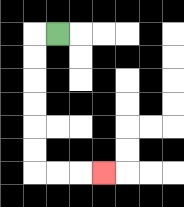{'start': '[2, 1]', 'end': '[4, 7]', 'path_directions': 'L,D,D,D,D,D,D,R,R,R', 'path_coordinates': '[[2, 1], [1, 1], [1, 2], [1, 3], [1, 4], [1, 5], [1, 6], [1, 7], [2, 7], [3, 7], [4, 7]]'}